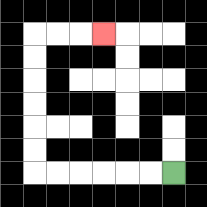{'start': '[7, 7]', 'end': '[4, 1]', 'path_directions': 'L,L,L,L,L,L,U,U,U,U,U,U,R,R,R', 'path_coordinates': '[[7, 7], [6, 7], [5, 7], [4, 7], [3, 7], [2, 7], [1, 7], [1, 6], [1, 5], [1, 4], [1, 3], [1, 2], [1, 1], [2, 1], [3, 1], [4, 1]]'}